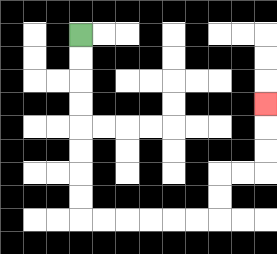{'start': '[3, 1]', 'end': '[11, 4]', 'path_directions': 'D,D,D,D,D,D,D,D,R,R,R,R,R,R,U,U,R,R,U,U,U', 'path_coordinates': '[[3, 1], [3, 2], [3, 3], [3, 4], [3, 5], [3, 6], [3, 7], [3, 8], [3, 9], [4, 9], [5, 9], [6, 9], [7, 9], [8, 9], [9, 9], [9, 8], [9, 7], [10, 7], [11, 7], [11, 6], [11, 5], [11, 4]]'}